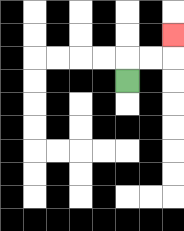{'start': '[5, 3]', 'end': '[7, 1]', 'path_directions': 'U,R,R,U', 'path_coordinates': '[[5, 3], [5, 2], [6, 2], [7, 2], [7, 1]]'}